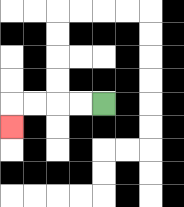{'start': '[4, 4]', 'end': '[0, 5]', 'path_directions': 'L,L,L,L,D', 'path_coordinates': '[[4, 4], [3, 4], [2, 4], [1, 4], [0, 4], [0, 5]]'}